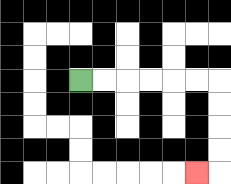{'start': '[3, 3]', 'end': '[8, 7]', 'path_directions': 'R,R,R,R,R,R,D,D,D,D,L', 'path_coordinates': '[[3, 3], [4, 3], [5, 3], [6, 3], [7, 3], [8, 3], [9, 3], [9, 4], [9, 5], [9, 6], [9, 7], [8, 7]]'}